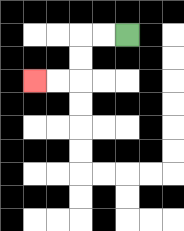{'start': '[5, 1]', 'end': '[1, 3]', 'path_directions': 'L,L,D,D,L,L', 'path_coordinates': '[[5, 1], [4, 1], [3, 1], [3, 2], [3, 3], [2, 3], [1, 3]]'}